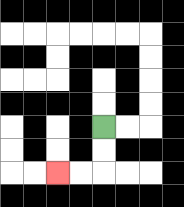{'start': '[4, 5]', 'end': '[2, 7]', 'path_directions': 'D,D,L,L', 'path_coordinates': '[[4, 5], [4, 6], [4, 7], [3, 7], [2, 7]]'}